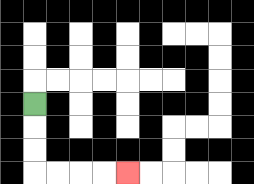{'start': '[1, 4]', 'end': '[5, 7]', 'path_directions': 'D,D,D,R,R,R,R', 'path_coordinates': '[[1, 4], [1, 5], [1, 6], [1, 7], [2, 7], [3, 7], [4, 7], [5, 7]]'}